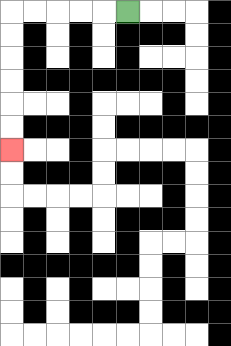{'start': '[5, 0]', 'end': '[0, 6]', 'path_directions': 'L,L,L,L,L,D,D,D,D,D,D', 'path_coordinates': '[[5, 0], [4, 0], [3, 0], [2, 0], [1, 0], [0, 0], [0, 1], [0, 2], [0, 3], [0, 4], [0, 5], [0, 6]]'}